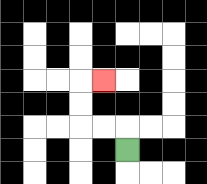{'start': '[5, 6]', 'end': '[4, 3]', 'path_directions': 'U,L,L,U,U,R', 'path_coordinates': '[[5, 6], [5, 5], [4, 5], [3, 5], [3, 4], [3, 3], [4, 3]]'}